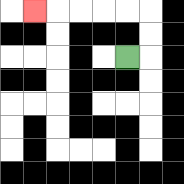{'start': '[5, 2]', 'end': '[1, 0]', 'path_directions': 'R,U,U,L,L,L,L,L', 'path_coordinates': '[[5, 2], [6, 2], [6, 1], [6, 0], [5, 0], [4, 0], [3, 0], [2, 0], [1, 0]]'}